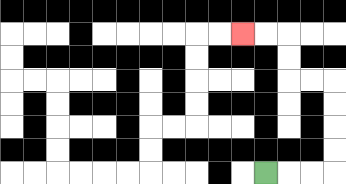{'start': '[11, 7]', 'end': '[10, 1]', 'path_directions': 'R,R,R,U,U,U,U,L,L,U,U,L,L', 'path_coordinates': '[[11, 7], [12, 7], [13, 7], [14, 7], [14, 6], [14, 5], [14, 4], [14, 3], [13, 3], [12, 3], [12, 2], [12, 1], [11, 1], [10, 1]]'}